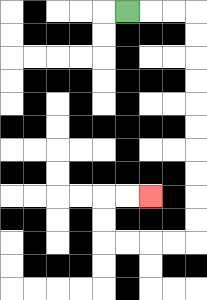{'start': '[5, 0]', 'end': '[6, 8]', 'path_directions': 'R,R,R,D,D,D,D,D,D,D,D,D,D,L,L,L,L,U,U,R,R', 'path_coordinates': '[[5, 0], [6, 0], [7, 0], [8, 0], [8, 1], [8, 2], [8, 3], [8, 4], [8, 5], [8, 6], [8, 7], [8, 8], [8, 9], [8, 10], [7, 10], [6, 10], [5, 10], [4, 10], [4, 9], [4, 8], [5, 8], [6, 8]]'}